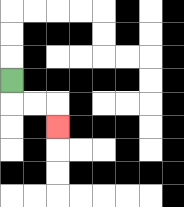{'start': '[0, 3]', 'end': '[2, 5]', 'path_directions': 'D,R,R,D', 'path_coordinates': '[[0, 3], [0, 4], [1, 4], [2, 4], [2, 5]]'}